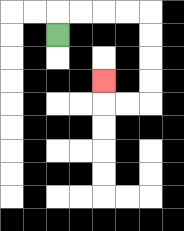{'start': '[2, 1]', 'end': '[4, 3]', 'path_directions': 'U,R,R,R,R,D,D,D,D,L,L,U', 'path_coordinates': '[[2, 1], [2, 0], [3, 0], [4, 0], [5, 0], [6, 0], [6, 1], [6, 2], [6, 3], [6, 4], [5, 4], [4, 4], [4, 3]]'}